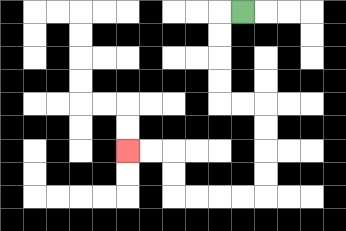{'start': '[10, 0]', 'end': '[5, 6]', 'path_directions': 'L,D,D,D,D,R,R,D,D,D,D,L,L,L,L,U,U,L,L', 'path_coordinates': '[[10, 0], [9, 0], [9, 1], [9, 2], [9, 3], [9, 4], [10, 4], [11, 4], [11, 5], [11, 6], [11, 7], [11, 8], [10, 8], [9, 8], [8, 8], [7, 8], [7, 7], [7, 6], [6, 6], [5, 6]]'}